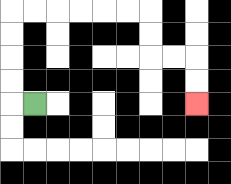{'start': '[1, 4]', 'end': '[8, 4]', 'path_directions': 'L,U,U,U,U,R,R,R,R,R,R,D,D,R,R,D,D', 'path_coordinates': '[[1, 4], [0, 4], [0, 3], [0, 2], [0, 1], [0, 0], [1, 0], [2, 0], [3, 0], [4, 0], [5, 0], [6, 0], [6, 1], [6, 2], [7, 2], [8, 2], [8, 3], [8, 4]]'}